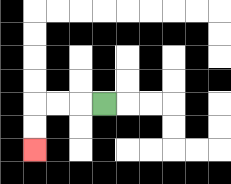{'start': '[4, 4]', 'end': '[1, 6]', 'path_directions': 'L,L,L,D,D', 'path_coordinates': '[[4, 4], [3, 4], [2, 4], [1, 4], [1, 5], [1, 6]]'}